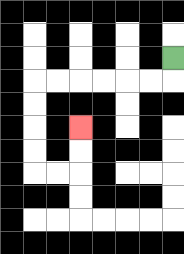{'start': '[7, 2]', 'end': '[3, 5]', 'path_directions': 'D,L,L,L,L,L,L,D,D,D,D,R,R,U,U', 'path_coordinates': '[[7, 2], [7, 3], [6, 3], [5, 3], [4, 3], [3, 3], [2, 3], [1, 3], [1, 4], [1, 5], [1, 6], [1, 7], [2, 7], [3, 7], [3, 6], [3, 5]]'}